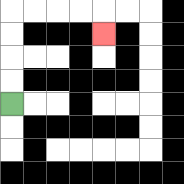{'start': '[0, 4]', 'end': '[4, 1]', 'path_directions': 'U,U,U,U,R,R,R,R,D', 'path_coordinates': '[[0, 4], [0, 3], [0, 2], [0, 1], [0, 0], [1, 0], [2, 0], [3, 0], [4, 0], [4, 1]]'}